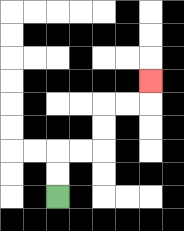{'start': '[2, 8]', 'end': '[6, 3]', 'path_directions': 'U,U,R,R,U,U,R,R,U', 'path_coordinates': '[[2, 8], [2, 7], [2, 6], [3, 6], [4, 6], [4, 5], [4, 4], [5, 4], [6, 4], [6, 3]]'}